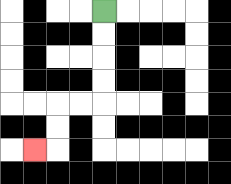{'start': '[4, 0]', 'end': '[1, 6]', 'path_directions': 'D,D,D,D,L,L,D,D,L', 'path_coordinates': '[[4, 0], [4, 1], [4, 2], [4, 3], [4, 4], [3, 4], [2, 4], [2, 5], [2, 6], [1, 6]]'}